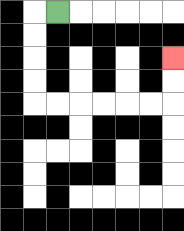{'start': '[2, 0]', 'end': '[7, 2]', 'path_directions': 'L,D,D,D,D,R,R,R,R,R,R,U,U', 'path_coordinates': '[[2, 0], [1, 0], [1, 1], [1, 2], [1, 3], [1, 4], [2, 4], [3, 4], [4, 4], [5, 4], [6, 4], [7, 4], [7, 3], [7, 2]]'}